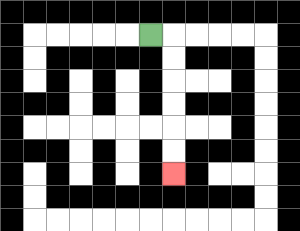{'start': '[6, 1]', 'end': '[7, 7]', 'path_directions': 'R,D,D,D,D,D,D', 'path_coordinates': '[[6, 1], [7, 1], [7, 2], [7, 3], [7, 4], [7, 5], [7, 6], [7, 7]]'}